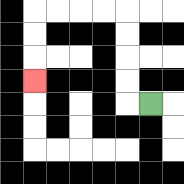{'start': '[6, 4]', 'end': '[1, 3]', 'path_directions': 'L,U,U,U,U,L,L,L,L,D,D,D', 'path_coordinates': '[[6, 4], [5, 4], [5, 3], [5, 2], [5, 1], [5, 0], [4, 0], [3, 0], [2, 0], [1, 0], [1, 1], [1, 2], [1, 3]]'}